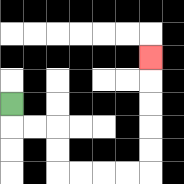{'start': '[0, 4]', 'end': '[6, 2]', 'path_directions': 'D,R,R,D,D,R,R,R,R,U,U,U,U,U', 'path_coordinates': '[[0, 4], [0, 5], [1, 5], [2, 5], [2, 6], [2, 7], [3, 7], [4, 7], [5, 7], [6, 7], [6, 6], [6, 5], [6, 4], [6, 3], [6, 2]]'}